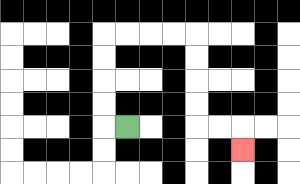{'start': '[5, 5]', 'end': '[10, 6]', 'path_directions': 'L,U,U,U,U,R,R,R,R,D,D,D,D,R,R,D', 'path_coordinates': '[[5, 5], [4, 5], [4, 4], [4, 3], [4, 2], [4, 1], [5, 1], [6, 1], [7, 1], [8, 1], [8, 2], [8, 3], [8, 4], [8, 5], [9, 5], [10, 5], [10, 6]]'}